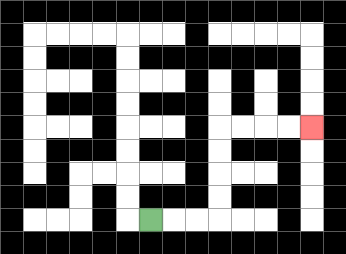{'start': '[6, 9]', 'end': '[13, 5]', 'path_directions': 'R,R,R,U,U,U,U,R,R,R,R', 'path_coordinates': '[[6, 9], [7, 9], [8, 9], [9, 9], [9, 8], [9, 7], [9, 6], [9, 5], [10, 5], [11, 5], [12, 5], [13, 5]]'}